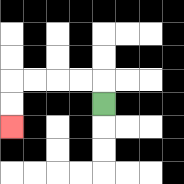{'start': '[4, 4]', 'end': '[0, 5]', 'path_directions': 'U,L,L,L,L,D,D', 'path_coordinates': '[[4, 4], [4, 3], [3, 3], [2, 3], [1, 3], [0, 3], [0, 4], [0, 5]]'}